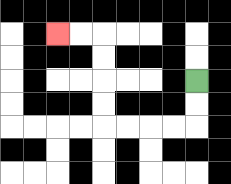{'start': '[8, 3]', 'end': '[2, 1]', 'path_directions': 'D,D,L,L,L,L,U,U,U,U,L,L', 'path_coordinates': '[[8, 3], [8, 4], [8, 5], [7, 5], [6, 5], [5, 5], [4, 5], [4, 4], [4, 3], [4, 2], [4, 1], [3, 1], [2, 1]]'}